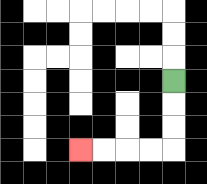{'start': '[7, 3]', 'end': '[3, 6]', 'path_directions': 'D,D,D,L,L,L,L', 'path_coordinates': '[[7, 3], [7, 4], [7, 5], [7, 6], [6, 6], [5, 6], [4, 6], [3, 6]]'}